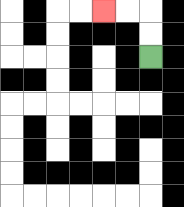{'start': '[6, 2]', 'end': '[4, 0]', 'path_directions': 'U,U,L,L', 'path_coordinates': '[[6, 2], [6, 1], [6, 0], [5, 0], [4, 0]]'}